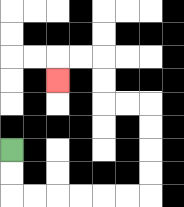{'start': '[0, 6]', 'end': '[2, 3]', 'path_directions': 'D,D,R,R,R,R,R,R,U,U,U,U,L,L,U,U,L,L,D', 'path_coordinates': '[[0, 6], [0, 7], [0, 8], [1, 8], [2, 8], [3, 8], [4, 8], [5, 8], [6, 8], [6, 7], [6, 6], [6, 5], [6, 4], [5, 4], [4, 4], [4, 3], [4, 2], [3, 2], [2, 2], [2, 3]]'}